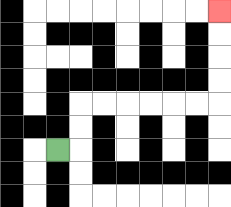{'start': '[2, 6]', 'end': '[9, 0]', 'path_directions': 'R,U,U,R,R,R,R,R,R,U,U,U,U', 'path_coordinates': '[[2, 6], [3, 6], [3, 5], [3, 4], [4, 4], [5, 4], [6, 4], [7, 4], [8, 4], [9, 4], [9, 3], [9, 2], [9, 1], [9, 0]]'}